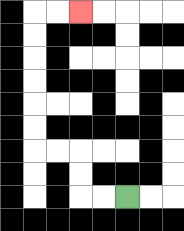{'start': '[5, 8]', 'end': '[3, 0]', 'path_directions': 'L,L,U,U,L,L,U,U,U,U,U,U,R,R', 'path_coordinates': '[[5, 8], [4, 8], [3, 8], [3, 7], [3, 6], [2, 6], [1, 6], [1, 5], [1, 4], [1, 3], [1, 2], [1, 1], [1, 0], [2, 0], [3, 0]]'}